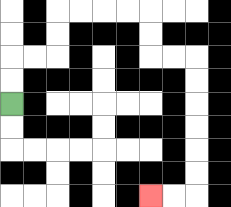{'start': '[0, 4]', 'end': '[6, 8]', 'path_directions': 'U,U,R,R,U,U,R,R,R,R,D,D,R,R,D,D,D,D,D,D,L,L', 'path_coordinates': '[[0, 4], [0, 3], [0, 2], [1, 2], [2, 2], [2, 1], [2, 0], [3, 0], [4, 0], [5, 0], [6, 0], [6, 1], [6, 2], [7, 2], [8, 2], [8, 3], [8, 4], [8, 5], [8, 6], [8, 7], [8, 8], [7, 8], [6, 8]]'}